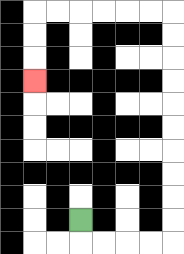{'start': '[3, 9]', 'end': '[1, 3]', 'path_directions': 'D,R,R,R,R,U,U,U,U,U,U,U,U,U,U,L,L,L,L,L,L,D,D,D', 'path_coordinates': '[[3, 9], [3, 10], [4, 10], [5, 10], [6, 10], [7, 10], [7, 9], [7, 8], [7, 7], [7, 6], [7, 5], [7, 4], [7, 3], [7, 2], [7, 1], [7, 0], [6, 0], [5, 0], [4, 0], [3, 0], [2, 0], [1, 0], [1, 1], [1, 2], [1, 3]]'}